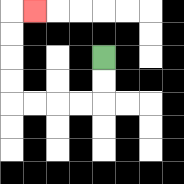{'start': '[4, 2]', 'end': '[1, 0]', 'path_directions': 'D,D,L,L,L,L,U,U,U,U,R', 'path_coordinates': '[[4, 2], [4, 3], [4, 4], [3, 4], [2, 4], [1, 4], [0, 4], [0, 3], [0, 2], [0, 1], [0, 0], [1, 0]]'}